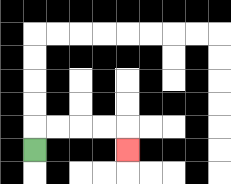{'start': '[1, 6]', 'end': '[5, 6]', 'path_directions': 'U,R,R,R,R,D', 'path_coordinates': '[[1, 6], [1, 5], [2, 5], [3, 5], [4, 5], [5, 5], [5, 6]]'}